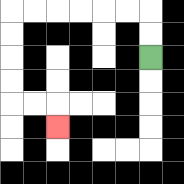{'start': '[6, 2]', 'end': '[2, 5]', 'path_directions': 'U,U,L,L,L,L,L,L,D,D,D,D,R,R,D', 'path_coordinates': '[[6, 2], [6, 1], [6, 0], [5, 0], [4, 0], [3, 0], [2, 0], [1, 0], [0, 0], [0, 1], [0, 2], [0, 3], [0, 4], [1, 4], [2, 4], [2, 5]]'}